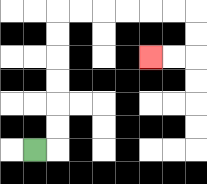{'start': '[1, 6]', 'end': '[6, 2]', 'path_directions': 'R,U,U,U,U,U,U,R,R,R,R,R,R,D,D,L,L', 'path_coordinates': '[[1, 6], [2, 6], [2, 5], [2, 4], [2, 3], [2, 2], [2, 1], [2, 0], [3, 0], [4, 0], [5, 0], [6, 0], [7, 0], [8, 0], [8, 1], [8, 2], [7, 2], [6, 2]]'}